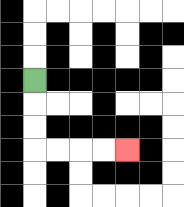{'start': '[1, 3]', 'end': '[5, 6]', 'path_directions': 'D,D,D,R,R,R,R', 'path_coordinates': '[[1, 3], [1, 4], [1, 5], [1, 6], [2, 6], [3, 6], [4, 6], [5, 6]]'}